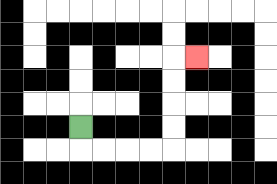{'start': '[3, 5]', 'end': '[8, 2]', 'path_directions': 'D,R,R,R,R,U,U,U,U,R', 'path_coordinates': '[[3, 5], [3, 6], [4, 6], [5, 6], [6, 6], [7, 6], [7, 5], [7, 4], [7, 3], [7, 2], [8, 2]]'}